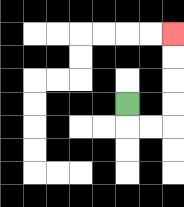{'start': '[5, 4]', 'end': '[7, 1]', 'path_directions': 'D,R,R,U,U,U,U', 'path_coordinates': '[[5, 4], [5, 5], [6, 5], [7, 5], [7, 4], [7, 3], [7, 2], [7, 1]]'}